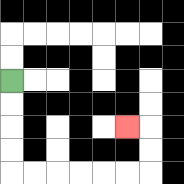{'start': '[0, 3]', 'end': '[5, 5]', 'path_directions': 'D,D,D,D,R,R,R,R,R,R,U,U,L', 'path_coordinates': '[[0, 3], [0, 4], [0, 5], [0, 6], [0, 7], [1, 7], [2, 7], [3, 7], [4, 7], [5, 7], [6, 7], [6, 6], [6, 5], [5, 5]]'}